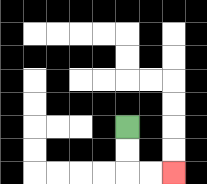{'start': '[5, 5]', 'end': '[7, 7]', 'path_directions': 'D,D,R,R', 'path_coordinates': '[[5, 5], [5, 6], [5, 7], [6, 7], [7, 7]]'}